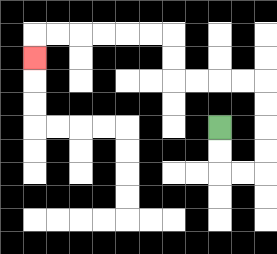{'start': '[9, 5]', 'end': '[1, 2]', 'path_directions': 'D,D,R,R,U,U,U,U,L,L,L,L,U,U,L,L,L,L,L,L,D', 'path_coordinates': '[[9, 5], [9, 6], [9, 7], [10, 7], [11, 7], [11, 6], [11, 5], [11, 4], [11, 3], [10, 3], [9, 3], [8, 3], [7, 3], [7, 2], [7, 1], [6, 1], [5, 1], [4, 1], [3, 1], [2, 1], [1, 1], [1, 2]]'}